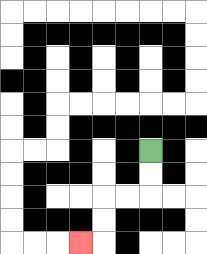{'start': '[6, 6]', 'end': '[3, 10]', 'path_directions': 'D,D,L,L,D,D,L', 'path_coordinates': '[[6, 6], [6, 7], [6, 8], [5, 8], [4, 8], [4, 9], [4, 10], [3, 10]]'}